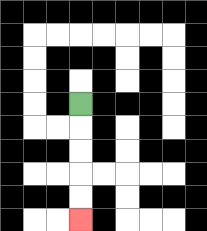{'start': '[3, 4]', 'end': '[3, 9]', 'path_directions': 'D,D,D,D,D', 'path_coordinates': '[[3, 4], [3, 5], [3, 6], [3, 7], [3, 8], [3, 9]]'}